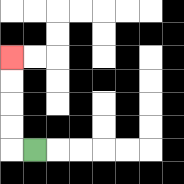{'start': '[1, 6]', 'end': '[0, 2]', 'path_directions': 'L,U,U,U,U', 'path_coordinates': '[[1, 6], [0, 6], [0, 5], [0, 4], [0, 3], [0, 2]]'}